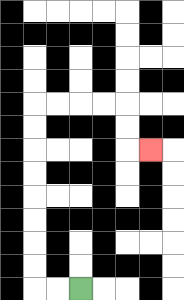{'start': '[3, 12]', 'end': '[6, 6]', 'path_directions': 'L,L,U,U,U,U,U,U,U,U,R,R,R,R,D,D,R', 'path_coordinates': '[[3, 12], [2, 12], [1, 12], [1, 11], [1, 10], [1, 9], [1, 8], [1, 7], [1, 6], [1, 5], [1, 4], [2, 4], [3, 4], [4, 4], [5, 4], [5, 5], [5, 6], [6, 6]]'}